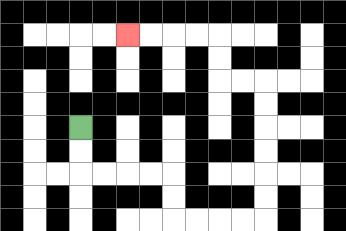{'start': '[3, 5]', 'end': '[5, 1]', 'path_directions': 'D,D,R,R,R,R,D,D,R,R,R,R,U,U,U,U,U,U,L,L,U,U,L,L,L,L', 'path_coordinates': '[[3, 5], [3, 6], [3, 7], [4, 7], [5, 7], [6, 7], [7, 7], [7, 8], [7, 9], [8, 9], [9, 9], [10, 9], [11, 9], [11, 8], [11, 7], [11, 6], [11, 5], [11, 4], [11, 3], [10, 3], [9, 3], [9, 2], [9, 1], [8, 1], [7, 1], [6, 1], [5, 1]]'}